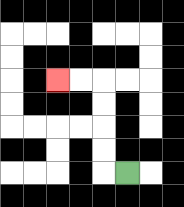{'start': '[5, 7]', 'end': '[2, 3]', 'path_directions': 'L,U,U,U,U,L,L', 'path_coordinates': '[[5, 7], [4, 7], [4, 6], [4, 5], [4, 4], [4, 3], [3, 3], [2, 3]]'}